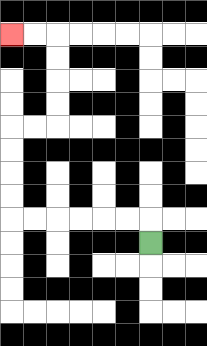{'start': '[6, 10]', 'end': '[0, 1]', 'path_directions': 'U,L,L,L,L,L,L,U,U,U,U,R,R,U,U,U,U,L,L', 'path_coordinates': '[[6, 10], [6, 9], [5, 9], [4, 9], [3, 9], [2, 9], [1, 9], [0, 9], [0, 8], [0, 7], [0, 6], [0, 5], [1, 5], [2, 5], [2, 4], [2, 3], [2, 2], [2, 1], [1, 1], [0, 1]]'}